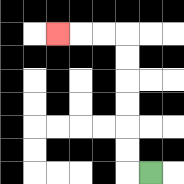{'start': '[6, 7]', 'end': '[2, 1]', 'path_directions': 'L,U,U,U,U,U,U,L,L,L', 'path_coordinates': '[[6, 7], [5, 7], [5, 6], [5, 5], [5, 4], [5, 3], [5, 2], [5, 1], [4, 1], [3, 1], [2, 1]]'}